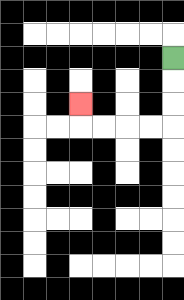{'start': '[7, 2]', 'end': '[3, 4]', 'path_directions': 'D,D,D,L,L,L,L,U', 'path_coordinates': '[[7, 2], [7, 3], [7, 4], [7, 5], [6, 5], [5, 5], [4, 5], [3, 5], [3, 4]]'}